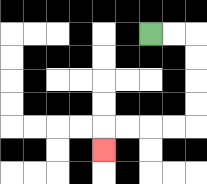{'start': '[6, 1]', 'end': '[4, 6]', 'path_directions': 'R,R,D,D,D,D,L,L,L,L,D', 'path_coordinates': '[[6, 1], [7, 1], [8, 1], [8, 2], [8, 3], [8, 4], [8, 5], [7, 5], [6, 5], [5, 5], [4, 5], [4, 6]]'}